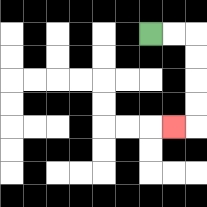{'start': '[6, 1]', 'end': '[7, 5]', 'path_directions': 'R,R,D,D,D,D,L', 'path_coordinates': '[[6, 1], [7, 1], [8, 1], [8, 2], [8, 3], [8, 4], [8, 5], [7, 5]]'}